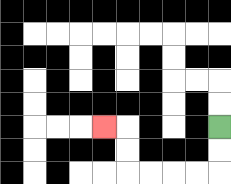{'start': '[9, 5]', 'end': '[4, 5]', 'path_directions': 'D,D,L,L,L,L,U,U,L', 'path_coordinates': '[[9, 5], [9, 6], [9, 7], [8, 7], [7, 7], [6, 7], [5, 7], [5, 6], [5, 5], [4, 5]]'}